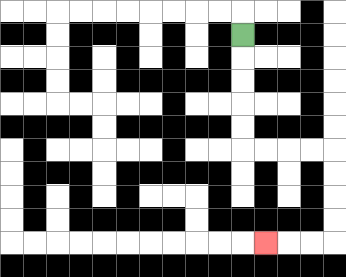{'start': '[10, 1]', 'end': '[11, 10]', 'path_directions': 'D,D,D,D,D,R,R,R,R,D,D,D,D,L,L,L', 'path_coordinates': '[[10, 1], [10, 2], [10, 3], [10, 4], [10, 5], [10, 6], [11, 6], [12, 6], [13, 6], [14, 6], [14, 7], [14, 8], [14, 9], [14, 10], [13, 10], [12, 10], [11, 10]]'}